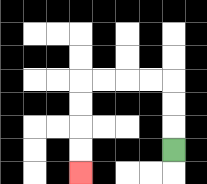{'start': '[7, 6]', 'end': '[3, 7]', 'path_directions': 'U,U,U,L,L,L,L,D,D,D,D', 'path_coordinates': '[[7, 6], [7, 5], [7, 4], [7, 3], [6, 3], [5, 3], [4, 3], [3, 3], [3, 4], [3, 5], [3, 6], [3, 7]]'}